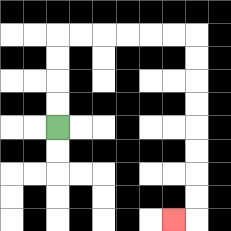{'start': '[2, 5]', 'end': '[7, 9]', 'path_directions': 'U,U,U,U,R,R,R,R,R,R,D,D,D,D,D,D,D,D,L', 'path_coordinates': '[[2, 5], [2, 4], [2, 3], [2, 2], [2, 1], [3, 1], [4, 1], [5, 1], [6, 1], [7, 1], [8, 1], [8, 2], [8, 3], [8, 4], [8, 5], [8, 6], [8, 7], [8, 8], [8, 9], [7, 9]]'}